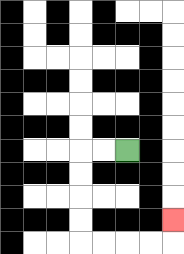{'start': '[5, 6]', 'end': '[7, 9]', 'path_directions': 'L,L,D,D,D,D,R,R,R,R,U', 'path_coordinates': '[[5, 6], [4, 6], [3, 6], [3, 7], [3, 8], [3, 9], [3, 10], [4, 10], [5, 10], [6, 10], [7, 10], [7, 9]]'}